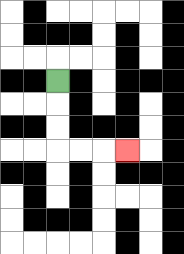{'start': '[2, 3]', 'end': '[5, 6]', 'path_directions': 'D,D,D,R,R,R', 'path_coordinates': '[[2, 3], [2, 4], [2, 5], [2, 6], [3, 6], [4, 6], [5, 6]]'}